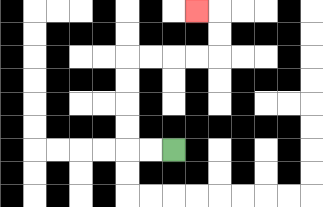{'start': '[7, 6]', 'end': '[8, 0]', 'path_directions': 'L,L,U,U,U,U,R,R,R,R,U,U,L', 'path_coordinates': '[[7, 6], [6, 6], [5, 6], [5, 5], [5, 4], [5, 3], [5, 2], [6, 2], [7, 2], [8, 2], [9, 2], [9, 1], [9, 0], [8, 0]]'}